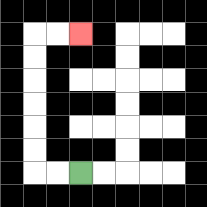{'start': '[3, 7]', 'end': '[3, 1]', 'path_directions': 'L,L,U,U,U,U,U,U,R,R', 'path_coordinates': '[[3, 7], [2, 7], [1, 7], [1, 6], [1, 5], [1, 4], [1, 3], [1, 2], [1, 1], [2, 1], [3, 1]]'}